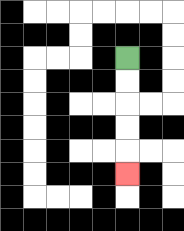{'start': '[5, 2]', 'end': '[5, 7]', 'path_directions': 'D,D,D,D,D', 'path_coordinates': '[[5, 2], [5, 3], [5, 4], [5, 5], [5, 6], [5, 7]]'}